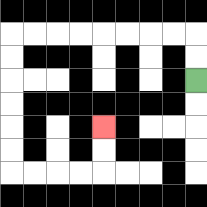{'start': '[8, 3]', 'end': '[4, 5]', 'path_directions': 'U,U,L,L,L,L,L,L,L,L,D,D,D,D,D,D,R,R,R,R,U,U', 'path_coordinates': '[[8, 3], [8, 2], [8, 1], [7, 1], [6, 1], [5, 1], [4, 1], [3, 1], [2, 1], [1, 1], [0, 1], [0, 2], [0, 3], [0, 4], [0, 5], [0, 6], [0, 7], [1, 7], [2, 7], [3, 7], [4, 7], [4, 6], [4, 5]]'}